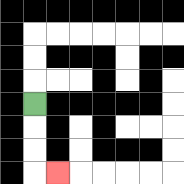{'start': '[1, 4]', 'end': '[2, 7]', 'path_directions': 'D,D,D,R', 'path_coordinates': '[[1, 4], [1, 5], [1, 6], [1, 7], [2, 7]]'}